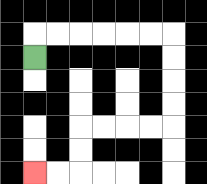{'start': '[1, 2]', 'end': '[1, 7]', 'path_directions': 'U,R,R,R,R,R,R,D,D,D,D,L,L,L,L,D,D,L,L', 'path_coordinates': '[[1, 2], [1, 1], [2, 1], [3, 1], [4, 1], [5, 1], [6, 1], [7, 1], [7, 2], [7, 3], [7, 4], [7, 5], [6, 5], [5, 5], [4, 5], [3, 5], [3, 6], [3, 7], [2, 7], [1, 7]]'}